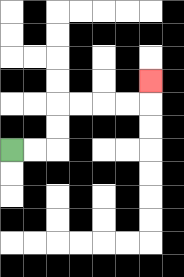{'start': '[0, 6]', 'end': '[6, 3]', 'path_directions': 'R,R,U,U,R,R,R,R,U', 'path_coordinates': '[[0, 6], [1, 6], [2, 6], [2, 5], [2, 4], [3, 4], [4, 4], [5, 4], [6, 4], [6, 3]]'}